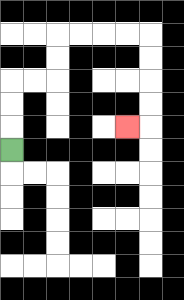{'start': '[0, 6]', 'end': '[5, 5]', 'path_directions': 'U,U,U,R,R,U,U,R,R,R,R,D,D,D,D,L', 'path_coordinates': '[[0, 6], [0, 5], [0, 4], [0, 3], [1, 3], [2, 3], [2, 2], [2, 1], [3, 1], [4, 1], [5, 1], [6, 1], [6, 2], [6, 3], [6, 4], [6, 5], [5, 5]]'}